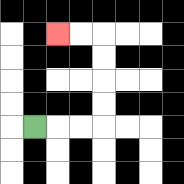{'start': '[1, 5]', 'end': '[2, 1]', 'path_directions': 'R,R,R,U,U,U,U,L,L', 'path_coordinates': '[[1, 5], [2, 5], [3, 5], [4, 5], [4, 4], [4, 3], [4, 2], [4, 1], [3, 1], [2, 1]]'}